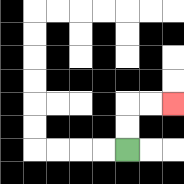{'start': '[5, 6]', 'end': '[7, 4]', 'path_directions': 'U,U,R,R', 'path_coordinates': '[[5, 6], [5, 5], [5, 4], [6, 4], [7, 4]]'}